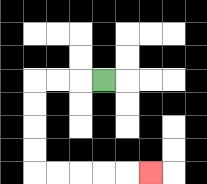{'start': '[4, 3]', 'end': '[6, 7]', 'path_directions': 'L,L,L,D,D,D,D,R,R,R,R,R', 'path_coordinates': '[[4, 3], [3, 3], [2, 3], [1, 3], [1, 4], [1, 5], [1, 6], [1, 7], [2, 7], [3, 7], [4, 7], [5, 7], [6, 7]]'}